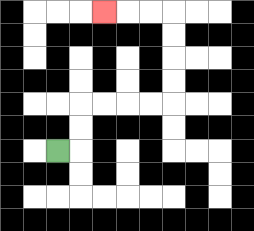{'start': '[2, 6]', 'end': '[4, 0]', 'path_directions': 'R,U,U,R,R,R,R,U,U,U,U,L,L,L', 'path_coordinates': '[[2, 6], [3, 6], [3, 5], [3, 4], [4, 4], [5, 4], [6, 4], [7, 4], [7, 3], [7, 2], [7, 1], [7, 0], [6, 0], [5, 0], [4, 0]]'}